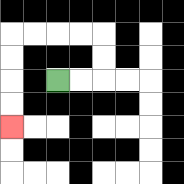{'start': '[2, 3]', 'end': '[0, 5]', 'path_directions': 'R,R,U,U,L,L,L,L,D,D,D,D', 'path_coordinates': '[[2, 3], [3, 3], [4, 3], [4, 2], [4, 1], [3, 1], [2, 1], [1, 1], [0, 1], [0, 2], [0, 3], [0, 4], [0, 5]]'}